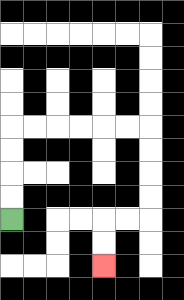{'start': '[0, 9]', 'end': '[4, 11]', 'path_directions': 'U,U,U,U,R,R,R,R,R,R,D,D,D,D,L,L,D,D', 'path_coordinates': '[[0, 9], [0, 8], [0, 7], [0, 6], [0, 5], [1, 5], [2, 5], [3, 5], [4, 5], [5, 5], [6, 5], [6, 6], [6, 7], [6, 8], [6, 9], [5, 9], [4, 9], [4, 10], [4, 11]]'}